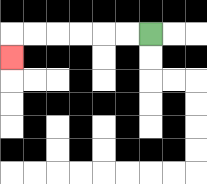{'start': '[6, 1]', 'end': '[0, 2]', 'path_directions': 'L,L,L,L,L,L,D', 'path_coordinates': '[[6, 1], [5, 1], [4, 1], [3, 1], [2, 1], [1, 1], [0, 1], [0, 2]]'}